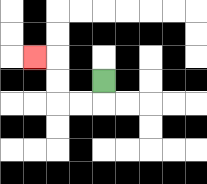{'start': '[4, 3]', 'end': '[1, 2]', 'path_directions': 'D,L,L,U,U,L', 'path_coordinates': '[[4, 3], [4, 4], [3, 4], [2, 4], [2, 3], [2, 2], [1, 2]]'}